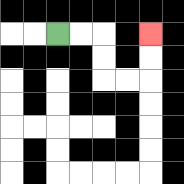{'start': '[2, 1]', 'end': '[6, 1]', 'path_directions': 'R,R,D,D,R,R,U,U', 'path_coordinates': '[[2, 1], [3, 1], [4, 1], [4, 2], [4, 3], [5, 3], [6, 3], [6, 2], [6, 1]]'}